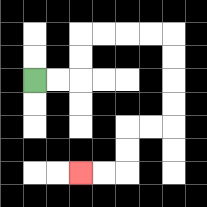{'start': '[1, 3]', 'end': '[3, 7]', 'path_directions': 'R,R,U,U,R,R,R,R,D,D,D,D,L,L,D,D,L,L', 'path_coordinates': '[[1, 3], [2, 3], [3, 3], [3, 2], [3, 1], [4, 1], [5, 1], [6, 1], [7, 1], [7, 2], [7, 3], [7, 4], [7, 5], [6, 5], [5, 5], [5, 6], [5, 7], [4, 7], [3, 7]]'}